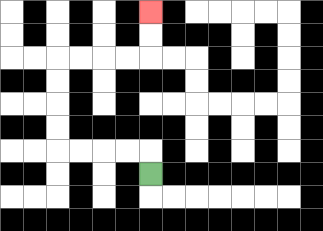{'start': '[6, 7]', 'end': '[6, 0]', 'path_directions': 'U,L,L,L,L,U,U,U,U,R,R,R,R,U,U', 'path_coordinates': '[[6, 7], [6, 6], [5, 6], [4, 6], [3, 6], [2, 6], [2, 5], [2, 4], [2, 3], [2, 2], [3, 2], [4, 2], [5, 2], [6, 2], [6, 1], [6, 0]]'}